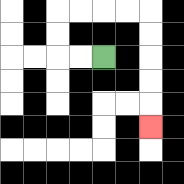{'start': '[4, 2]', 'end': '[6, 5]', 'path_directions': 'L,L,U,U,R,R,R,R,D,D,D,D,D', 'path_coordinates': '[[4, 2], [3, 2], [2, 2], [2, 1], [2, 0], [3, 0], [4, 0], [5, 0], [6, 0], [6, 1], [6, 2], [6, 3], [6, 4], [6, 5]]'}